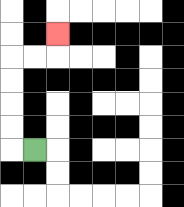{'start': '[1, 6]', 'end': '[2, 1]', 'path_directions': 'L,U,U,U,U,R,R,U', 'path_coordinates': '[[1, 6], [0, 6], [0, 5], [0, 4], [0, 3], [0, 2], [1, 2], [2, 2], [2, 1]]'}